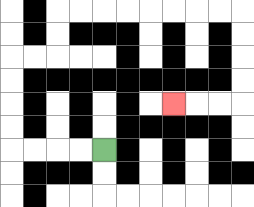{'start': '[4, 6]', 'end': '[7, 4]', 'path_directions': 'L,L,L,L,U,U,U,U,R,R,U,U,R,R,R,R,R,R,R,R,D,D,D,D,L,L,L', 'path_coordinates': '[[4, 6], [3, 6], [2, 6], [1, 6], [0, 6], [0, 5], [0, 4], [0, 3], [0, 2], [1, 2], [2, 2], [2, 1], [2, 0], [3, 0], [4, 0], [5, 0], [6, 0], [7, 0], [8, 0], [9, 0], [10, 0], [10, 1], [10, 2], [10, 3], [10, 4], [9, 4], [8, 4], [7, 4]]'}